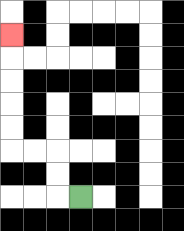{'start': '[3, 8]', 'end': '[0, 1]', 'path_directions': 'L,U,U,L,L,U,U,U,U,U', 'path_coordinates': '[[3, 8], [2, 8], [2, 7], [2, 6], [1, 6], [0, 6], [0, 5], [0, 4], [0, 3], [0, 2], [0, 1]]'}